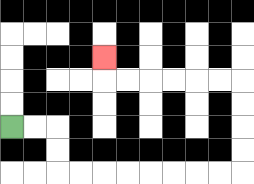{'start': '[0, 5]', 'end': '[4, 2]', 'path_directions': 'R,R,D,D,R,R,R,R,R,R,R,R,U,U,U,U,L,L,L,L,L,L,U', 'path_coordinates': '[[0, 5], [1, 5], [2, 5], [2, 6], [2, 7], [3, 7], [4, 7], [5, 7], [6, 7], [7, 7], [8, 7], [9, 7], [10, 7], [10, 6], [10, 5], [10, 4], [10, 3], [9, 3], [8, 3], [7, 3], [6, 3], [5, 3], [4, 3], [4, 2]]'}